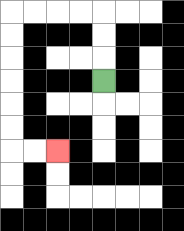{'start': '[4, 3]', 'end': '[2, 6]', 'path_directions': 'U,U,U,L,L,L,L,D,D,D,D,D,D,R,R', 'path_coordinates': '[[4, 3], [4, 2], [4, 1], [4, 0], [3, 0], [2, 0], [1, 0], [0, 0], [0, 1], [0, 2], [0, 3], [0, 4], [0, 5], [0, 6], [1, 6], [2, 6]]'}